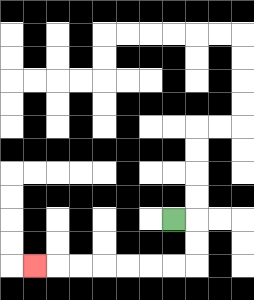{'start': '[7, 9]', 'end': '[1, 11]', 'path_directions': 'R,D,D,L,L,L,L,L,L,L', 'path_coordinates': '[[7, 9], [8, 9], [8, 10], [8, 11], [7, 11], [6, 11], [5, 11], [4, 11], [3, 11], [2, 11], [1, 11]]'}